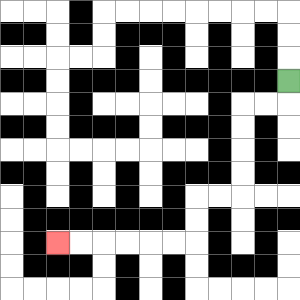{'start': '[12, 3]', 'end': '[2, 10]', 'path_directions': 'D,L,L,D,D,D,D,L,L,D,D,L,L,L,L,L,L', 'path_coordinates': '[[12, 3], [12, 4], [11, 4], [10, 4], [10, 5], [10, 6], [10, 7], [10, 8], [9, 8], [8, 8], [8, 9], [8, 10], [7, 10], [6, 10], [5, 10], [4, 10], [3, 10], [2, 10]]'}